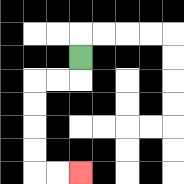{'start': '[3, 2]', 'end': '[3, 7]', 'path_directions': 'D,L,L,D,D,D,D,R,R', 'path_coordinates': '[[3, 2], [3, 3], [2, 3], [1, 3], [1, 4], [1, 5], [1, 6], [1, 7], [2, 7], [3, 7]]'}